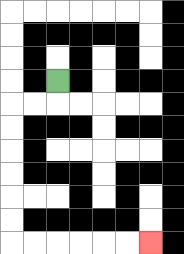{'start': '[2, 3]', 'end': '[6, 10]', 'path_directions': 'D,L,L,D,D,D,D,D,D,R,R,R,R,R,R', 'path_coordinates': '[[2, 3], [2, 4], [1, 4], [0, 4], [0, 5], [0, 6], [0, 7], [0, 8], [0, 9], [0, 10], [1, 10], [2, 10], [3, 10], [4, 10], [5, 10], [6, 10]]'}